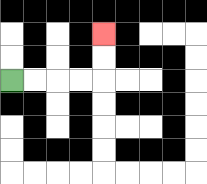{'start': '[0, 3]', 'end': '[4, 1]', 'path_directions': 'R,R,R,R,U,U', 'path_coordinates': '[[0, 3], [1, 3], [2, 3], [3, 3], [4, 3], [4, 2], [4, 1]]'}